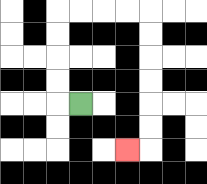{'start': '[3, 4]', 'end': '[5, 6]', 'path_directions': 'L,U,U,U,U,R,R,R,R,D,D,D,D,D,D,L', 'path_coordinates': '[[3, 4], [2, 4], [2, 3], [2, 2], [2, 1], [2, 0], [3, 0], [4, 0], [5, 0], [6, 0], [6, 1], [6, 2], [6, 3], [6, 4], [6, 5], [6, 6], [5, 6]]'}